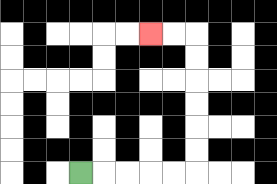{'start': '[3, 7]', 'end': '[6, 1]', 'path_directions': 'R,R,R,R,R,U,U,U,U,U,U,L,L', 'path_coordinates': '[[3, 7], [4, 7], [5, 7], [6, 7], [7, 7], [8, 7], [8, 6], [8, 5], [8, 4], [8, 3], [8, 2], [8, 1], [7, 1], [6, 1]]'}